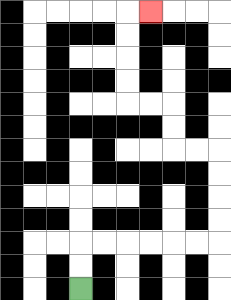{'start': '[3, 12]', 'end': '[6, 0]', 'path_directions': 'U,U,R,R,R,R,R,R,U,U,U,U,L,L,U,U,L,L,U,U,U,U,R', 'path_coordinates': '[[3, 12], [3, 11], [3, 10], [4, 10], [5, 10], [6, 10], [7, 10], [8, 10], [9, 10], [9, 9], [9, 8], [9, 7], [9, 6], [8, 6], [7, 6], [7, 5], [7, 4], [6, 4], [5, 4], [5, 3], [5, 2], [5, 1], [5, 0], [6, 0]]'}